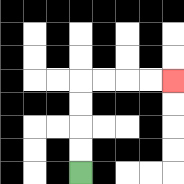{'start': '[3, 7]', 'end': '[7, 3]', 'path_directions': 'U,U,U,U,R,R,R,R', 'path_coordinates': '[[3, 7], [3, 6], [3, 5], [3, 4], [3, 3], [4, 3], [5, 3], [6, 3], [7, 3]]'}